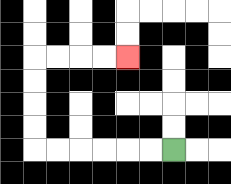{'start': '[7, 6]', 'end': '[5, 2]', 'path_directions': 'L,L,L,L,L,L,U,U,U,U,R,R,R,R', 'path_coordinates': '[[7, 6], [6, 6], [5, 6], [4, 6], [3, 6], [2, 6], [1, 6], [1, 5], [1, 4], [1, 3], [1, 2], [2, 2], [3, 2], [4, 2], [5, 2]]'}